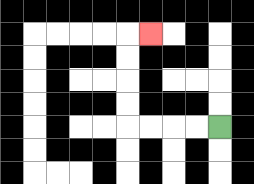{'start': '[9, 5]', 'end': '[6, 1]', 'path_directions': 'L,L,L,L,U,U,U,U,R', 'path_coordinates': '[[9, 5], [8, 5], [7, 5], [6, 5], [5, 5], [5, 4], [5, 3], [5, 2], [5, 1], [6, 1]]'}